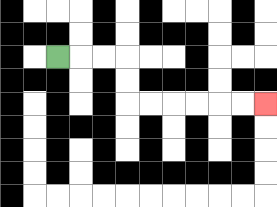{'start': '[2, 2]', 'end': '[11, 4]', 'path_directions': 'R,R,R,D,D,R,R,R,R,R,R', 'path_coordinates': '[[2, 2], [3, 2], [4, 2], [5, 2], [5, 3], [5, 4], [6, 4], [7, 4], [8, 4], [9, 4], [10, 4], [11, 4]]'}